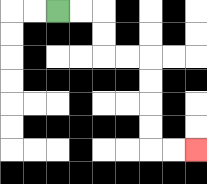{'start': '[2, 0]', 'end': '[8, 6]', 'path_directions': 'R,R,D,D,R,R,D,D,D,D,R,R', 'path_coordinates': '[[2, 0], [3, 0], [4, 0], [4, 1], [4, 2], [5, 2], [6, 2], [6, 3], [6, 4], [6, 5], [6, 6], [7, 6], [8, 6]]'}